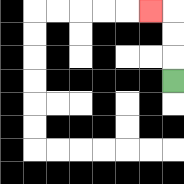{'start': '[7, 3]', 'end': '[6, 0]', 'path_directions': 'U,U,U,L', 'path_coordinates': '[[7, 3], [7, 2], [7, 1], [7, 0], [6, 0]]'}